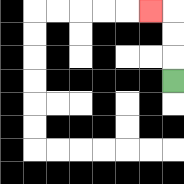{'start': '[7, 3]', 'end': '[6, 0]', 'path_directions': 'U,U,U,L', 'path_coordinates': '[[7, 3], [7, 2], [7, 1], [7, 0], [6, 0]]'}